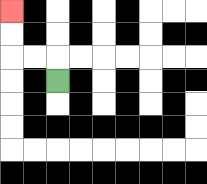{'start': '[2, 3]', 'end': '[0, 0]', 'path_directions': 'U,L,L,U,U', 'path_coordinates': '[[2, 3], [2, 2], [1, 2], [0, 2], [0, 1], [0, 0]]'}